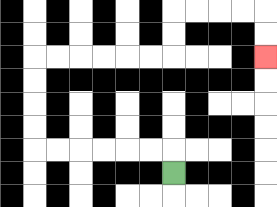{'start': '[7, 7]', 'end': '[11, 2]', 'path_directions': 'U,L,L,L,L,L,L,U,U,U,U,R,R,R,R,R,R,U,U,R,R,R,R,D,D', 'path_coordinates': '[[7, 7], [7, 6], [6, 6], [5, 6], [4, 6], [3, 6], [2, 6], [1, 6], [1, 5], [1, 4], [1, 3], [1, 2], [2, 2], [3, 2], [4, 2], [5, 2], [6, 2], [7, 2], [7, 1], [7, 0], [8, 0], [9, 0], [10, 0], [11, 0], [11, 1], [11, 2]]'}